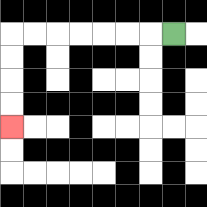{'start': '[7, 1]', 'end': '[0, 5]', 'path_directions': 'L,L,L,L,L,L,L,D,D,D,D', 'path_coordinates': '[[7, 1], [6, 1], [5, 1], [4, 1], [3, 1], [2, 1], [1, 1], [0, 1], [0, 2], [0, 3], [0, 4], [0, 5]]'}